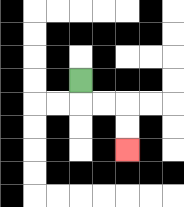{'start': '[3, 3]', 'end': '[5, 6]', 'path_directions': 'D,R,R,D,D', 'path_coordinates': '[[3, 3], [3, 4], [4, 4], [5, 4], [5, 5], [5, 6]]'}